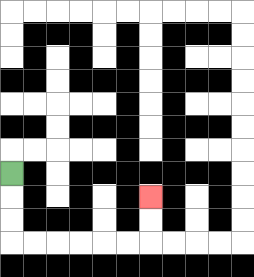{'start': '[0, 7]', 'end': '[6, 8]', 'path_directions': 'D,D,D,R,R,R,R,R,R,U,U', 'path_coordinates': '[[0, 7], [0, 8], [0, 9], [0, 10], [1, 10], [2, 10], [3, 10], [4, 10], [5, 10], [6, 10], [6, 9], [6, 8]]'}